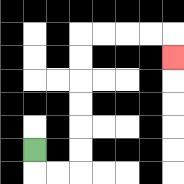{'start': '[1, 6]', 'end': '[7, 2]', 'path_directions': 'D,R,R,U,U,U,U,U,U,R,R,R,R,D', 'path_coordinates': '[[1, 6], [1, 7], [2, 7], [3, 7], [3, 6], [3, 5], [3, 4], [3, 3], [3, 2], [3, 1], [4, 1], [5, 1], [6, 1], [7, 1], [7, 2]]'}